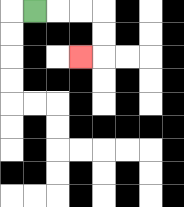{'start': '[1, 0]', 'end': '[3, 2]', 'path_directions': 'R,R,R,D,D,L', 'path_coordinates': '[[1, 0], [2, 0], [3, 0], [4, 0], [4, 1], [4, 2], [3, 2]]'}